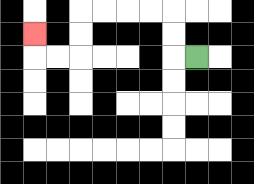{'start': '[8, 2]', 'end': '[1, 1]', 'path_directions': 'L,U,U,L,L,L,L,D,D,L,L,U', 'path_coordinates': '[[8, 2], [7, 2], [7, 1], [7, 0], [6, 0], [5, 0], [4, 0], [3, 0], [3, 1], [3, 2], [2, 2], [1, 2], [1, 1]]'}